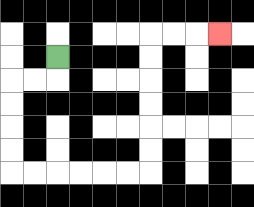{'start': '[2, 2]', 'end': '[9, 1]', 'path_directions': 'D,L,L,D,D,D,D,R,R,R,R,R,R,U,U,U,U,U,U,R,R,R', 'path_coordinates': '[[2, 2], [2, 3], [1, 3], [0, 3], [0, 4], [0, 5], [0, 6], [0, 7], [1, 7], [2, 7], [3, 7], [4, 7], [5, 7], [6, 7], [6, 6], [6, 5], [6, 4], [6, 3], [6, 2], [6, 1], [7, 1], [8, 1], [9, 1]]'}